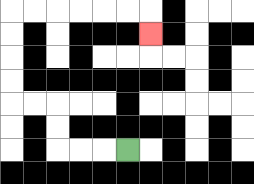{'start': '[5, 6]', 'end': '[6, 1]', 'path_directions': 'L,L,L,U,U,L,L,U,U,U,U,R,R,R,R,R,R,D', 'path_coordinates': '[[5, 6], [4, 6], [3, 6], [2, 6], [2, 5], [2, 4], [1, 4], [0, 4], [0, 3], [0, 2], [0, 1], [0, 0], [1, 0], [2, 0], [3, 0], [4, 0], [5, 0], [6, 0], [6, 1]]'}